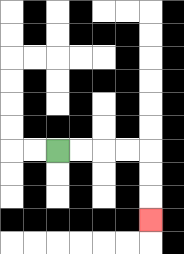{'start': '[2, 6]', 'end': '[6, 9]', 'path_directions': 'R,R,R,R,D,D,D', 'path_coordinates': '[[2, 6], [3, 6], [4, 6], [5, 6], [6, 6], [6, 7], [6, 8], [6, 9]]'}